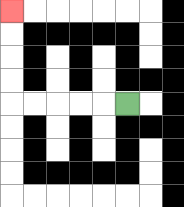{'start': '[5, 4]', 'end': '[0, 0]', 'path_directions': 'L,L,L,L,L,U,U,U,U', 'path_coordinates': '[[5, 4], [4, 4], [3, 4], [2, 4], [1, 4], [0, 4], [0, 3], [0, 2], [0, 1], [0, 0]]'}